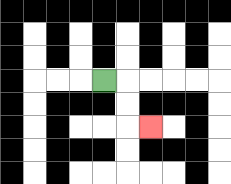{'start': '[4, 3]', 'end': '[6, 5]', 'path_directions': 'R,D,D,R', 'path_coordinates': '[[4, 3], [5, 3], [5, 4], [5, 5], [6, 5]]'}